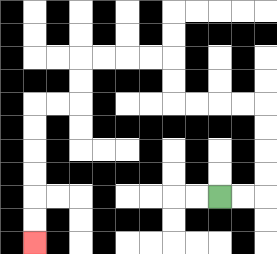{'start': '[9, 8]', 'end': '[1, 10]', 'path_directions': 'R,R,U,U,U,U,L,L,L,L,U,U,L,L,L,L,D,D,L,L,D,D,D,D,D,D', 'path_coordinates': '[[9, 8], [10, 8], [11, 8], [11, 7], [11, 6], [11, 5], [11, 4], [10, 4], [9, 4], [8, 4], [7, 4], [7, 3], [7, 2], [6, 2], [5, 2], [4, 2], [3, 2], [3, 3], [3, 4], [2, 4], [1, 4], [1, 5], [1, 6], [1, 7], [1, 8], [1, 9], [1, 10]]'}